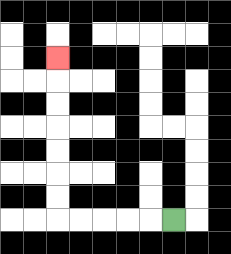{'start': '[7, 9]', 'end': '[2, 2]', 'path_directions': 'L,L,L,L,L,U,U,U,U,U,U,U', 'path_coordinates': '[[7, 9], [6, 9], [5, 9], [4, 9], [3, 9], [2, 9], [2, 8], [2, 7], [2, 6], [2, 5], [2, 4], [2, 3], [2, 2]]'}